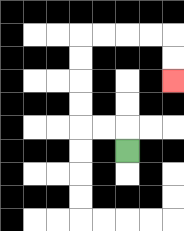{'start': '[5, 6]', 'end': '[7, 3]', 'path_directions': 'U,L,L,U,U,U,U,R,R,R,R,D,D', 'path_coordinates': '[[5, 6], [5, 5], [4, 5], [3, 5], [3, 4], [3, 3], [3, 2], [3, 1], [4, 1], [5, 1], [6, 1], [7, 1], [7, 2], [7, 3]]'}